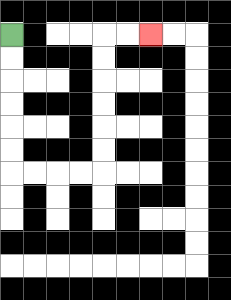{'start': '[0, 1]', 'end': '[6, 1]', 'path_directions': 'D,D,D,D,D,D,R,R,R,R,U,U,U,U,U,U,R,R', 'path_coordinates': '[[0, 1], [0, 2], [0, 3], [0, 4], [0, 5], [0, 6], [0, 7], [1, 7], [2, 7], [3, 7], [4, 7], [4, 6], [4, 5], [4, 4], [4, 3], [4, 2], [4, 1], [5, 1], [6, 1]]'}